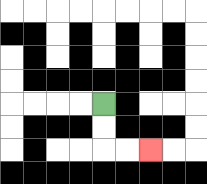{'start': '[4, 4]', 'end': '[6, 6]', 'path_directions': 'D,D,R,R', 'path_coordinates': '[[4, 4], [4, 5], [4, 6], [5, 6], [6, 6]]'}